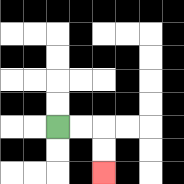{'start': '[2, 5]', 'end': '[4, 7]', 'path_directions': 'R,R,D,D', 'path_coordinates': '[[2, 5], [3, 5], [4, 5], [4, 6], [4, 7]]'}